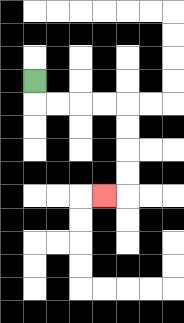{'start': '[1, 3]', 'end': '[4, 8]', 'path_directions': 'D,R,R,R,R,D,D,D,D,L', 'path_coordinates': '[[1, 3], [1, 4], [2, 4], [3, 4], [4, 4], [5, 4], [5, 5], [5, 6], [5, 7], [5, 8], [4, 8]]'}